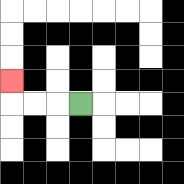{'start': '[3, 4]', 'end': '[0, 3]', 'path_directions': 'L,L,L,U', 'path_coordinates': '[[3, 4], [2, 4], [1, 4], [0, 4], [0, 3]]'}